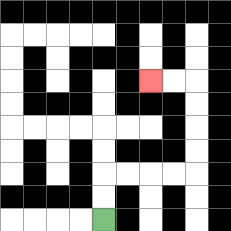{'start': '[4, 9]', 'end': '[6, 3]', 'path_directions': 'U,U,R,R,R,R,U,U,U,U,L,L', 'path_coordinates': '[[4, 9], [4, 8], [4, 7], [5, 7], [6, 7], [7, 7], [8, 7], [8, 6], [8, 5], [8, 4], [8, 3], [7, 3], [6, 3]]'}